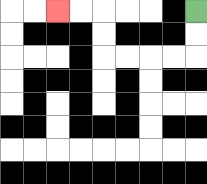{'start': '[8, 0]', 'end': '[2, 0]', 'path_directions': 'D,D,L,L,L,L,U,U,L,L', 'path_coordinates': '[[8, 0], [8, 1], [8, 2], [7, 2], [6, 2], [5, 2], [4, 2], [4, 1], [4, 0], [3, 0], [2, 0]]'}